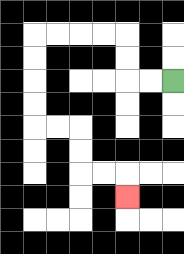{'start': '[7, 3]', 'end': '[5, 8]', 'path_directions': 'L,L,U,U,L,L,L,L,D,D,D,D,R,R,D,D,R,R,D', 'path_coordinates': '[[7, 3], [6, 3], [5, 3], [5, 2], [5, 1], [4, 1], [3, 1], [2, 1], [1, 1], [1, 2], [1, 3], [1, 4], [1, 5], [2, 5], [3, 5], [3, 6], [3, 7], [4, 7], [5, 7], [5, 8]]'}